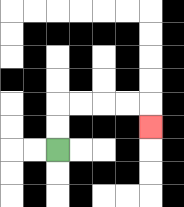{'start': '[2, 6]', 'end': '[6, 5]', 'path_directions': 'U,U,R,R,R,R,D', 'path_coordinates': '[[2, 6], [2, 5], [2, 4], [3, 4], [4, 4], [5, 4], [6, 4], [6, 5]]'}